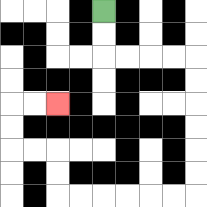{'start': '[4, 0]', 'end': '[2, 4]', 'path_directions': 'D,D,R,R,R,R,D,D,D,D,D,D,L,L,L,L,L,L,U,U,L,L,U,U,R,R', 'path_coordinates': '[[4, 0], [4, 1], [4, 2], [5, 2], [6, 2], [7, 2], [8, 2], [8, 3], [8, 4], [8, 5], [8, 6], [8, 7], [8, 8], [7, 8], [6, 8], [5, 8], [4, 8], [3, 8], [2, 8], [2, 7], [2, 6], [1, 6], [0, 6], [0, 5], [0, 4], [1, 4], [2, 4]]'}